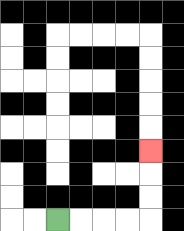{'start': '[2, 9]', 'end': '[6, 6]', 'path_directions': 'R,R,R,R,U,U,U', 'path_coordinates': '[[2, 9], [3, 9], [4, 9], [5, 9], [6, 9], [6, 8], [6, 7], [6, 6]]'}